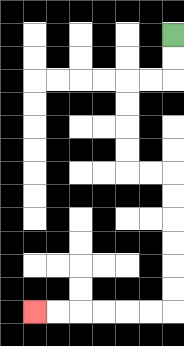{'start': '[7, 1]', 'end': '[1, 13]', 'path_directions': 'D,D,L,L,D,D,D,D,R,R,D,D,D,D,D,D,L,L,L,L,L,L', 'path_coordinates': '[[7, 1], [7, 2], [7, 3], [6, 3], [5, 3], [5, 4], [5, 5], [5, 6], [5, 7], [6, 7], [7, 7], [7, 8], [7, 9], [7, 10], [7, 11], [7, 12], [7, 13], [6, 13], [5, 13], [4, 13], [3, 13], [2, 13], [1, 13]]'}